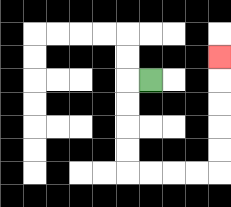{'start': '[6, 3]', 'end': '[9, 2]', 'path_directions': 'L,D,D,D,D,R,R,R,R,U,U,U,U,U', 'path_coordinates': '[[6, 3], [5, 3], [5, 4], [5, 5], [5, 6], [5, 7], [6, 7], [7, 7], [8, 7], [9, 7], [9, 6], [9, 5], [9, 4], [9, 3], [9, 2]]'}